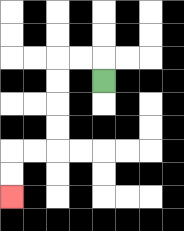{'start': '[4, 3]', 'end': '[0, 8]', 'path_directions': 'U,L,L,D,D,D,D,L,L,D,D', 'path_coordinates': '[[4, 3], [4, 2], [3, 2], [2, 2], [2, 3], [2, 4], [2, 5], [2, 6], [1, 6], [0, 6], [0, 7], [0, 8]]'}